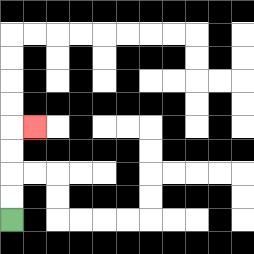{'start': '[0, 9]', 'end': '[1, 5]', 'path_directions': 'U,U,U,U,R', 'path_coordinates': '[[0, 9], [0, 8], [0, 7], [0, 6], [0, 5], [1, 5]]'}